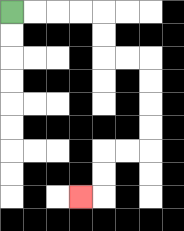{'start': '[0, 0]', 'end': '[3, 8]', 'path_directions': 'R,R,R,R,D,D,R,R,D,D,D,D,L,L,D,D,L', 'path_coordinates': '[[0, 0], [1, 0], [2, 0], [3, 0], [4, 0], [4, 1], [4, 2], [5, 2], [6, 2], [6, 3], [6, 4], [6, 5], [6, 6], [5, 6], [4, 6], [4, 7], [4, 8], [3, 8]]'}